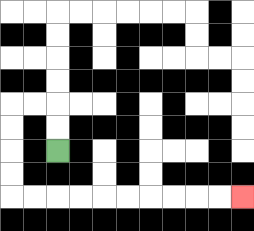{'start': '[2, 6]', 'end': '[10, 8]', 'path_directions': 'U,U,L,L,D,D,D,D,R,R,R,R,R,R,R,R,R,R', 'path_coordinates': '[[2, 6], [2, 5], [2, 4], [1, 4], [0, 4], [0, 5], [0, 6], [0, 7], [0, 8], [1, 8], [2, 8], [3, 8], [4, 8], [5, 8], [6, 8], [7, 8], [8, 8], [9, 8], [10, 8]]'}